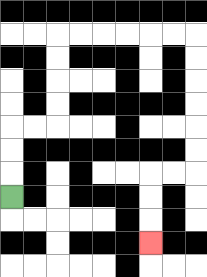{'start': '[0, 8]', 'end': '[6, 10]', 'path_directions': 'U,U,U,R,R,U,U,U,U,R,R,R,R,R,R,D,D,D,D,D,D,L,L,D,D,D', 'path_coordinates': '[[0, 8], [0, 7], [0, 6], [0, 5], [1, 5], [2, 5], [2, 4], [2, 3], [2, 2], [2, 1], [3, 1], [4, 1], [5, 1], [6, 1], [7, 1], [8, 1], [8, 2], [8, 3], [8, 4], [8, 5], [8, 6], [8, 7], [7, 7], [6, 7], [6, 8], [6, 9], [6, 10]]'}